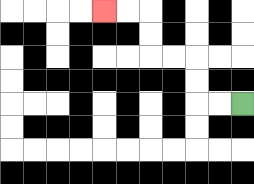{'start': '[10, 4]', 'end': '[4, 0]', 'path_directions': 'L,L,U,U,L,L,U,U,L,L', 'path_coordinates': '[[10, 4], [9, 4], [8, 4], [8, 3], [8, 2], [7, 2], [6, 2], [6, 1], [6, 0], [5, 0], [4, 0]]'}